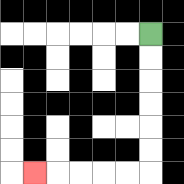{'start': '[6, 1]', 'end': '[1, 7]', 'path_directions': 'D,D,D,D,D,D,L,L,L,L,L', 'path_coordinates': '[[6, 1], [6, 2], [6, 3], [6, 4], [6, 5], [6, 6], [6, 7], [5, 7], [4, 7], [3, 7], [2, 7], [1, 7]]'}